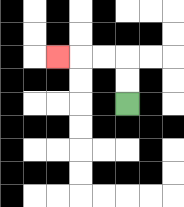{'start': '[5, 4]', 'end': '[2, 2]', 'path_directions': 'U,U,L,L,L', 'path_coordinates': '[[5, 4], [5, 3], [5, 2], [4, 2], [3, 2], [2, 2]]'}